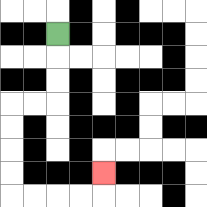{'start': '[2, 1]', 'end': '[4, 7]', 'path_directions': 'D,D,D,L,L,D,D,D,D,R,R,R,R,U', 'path_coordinates': '[[2, 1], [2, 2], [2, 3], [2, 4], [1, 4], [0, 4], [0, 5], [0, 6], [0, 7], [0, 8], [1, 8], [2, 8], [3, 8], [4, 8], [4, 7]]'}